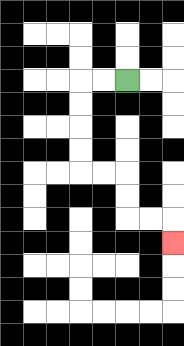{'start': '[5, 3]', 'end': '[7, 10]', 'path_directions': 'L,L,D,D,D,D,R,R,D,D,R,R,D', 'path_coordinates': '[[5, 3], [4, 3], [3, 3], [3, 4], [3, 5], [3, 6], [3, 7], [4, 7], [5, 7], [5, 8], [5, 9], [6, 9], [7, 9], [7, 10]]'}